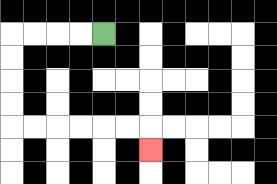{'start': '[4, 1]', 'end': '[6, 6]', 'path_directions': 'L,L,L,L,D,D,D,D,R,R,R,R,R,R,D', 'path_coordinates': '[[4, 1], [3, 1], [2, 1], [1, 1], [0, 1], [0, 2], [0, 3], [0, 4], [0, 5], [1, 5], [2, 5], [3, 5], [4, 5], [5, 5], [6, 5], [6, 6]]'}